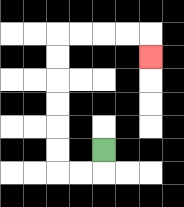{'start': '[4, 6]', 'end': '[6, 2]', 'path_directions': 'D,L,L,U,U,U,U,U,U,R,R,R,R,D', 'path_coordinates': '[[4, 6], [4, 7], [3, 7], [2, 7], [2, 6], [2, 5], [2, 4], [2, 3], [2, 2], [2, 1], [3, 1], [4, 1], [5, 1], [6, 1], [6, 2]]'}